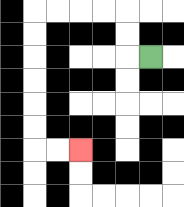{'start': '[6, 2]', 'end': '[3, 6]', 'path_directions': 'L,U,U,L,L,L,L,D,D,D,D,D,D,R,R', 'path_coordinates': '[[6, 2], [5, 2], [5, 1], [5, 0], [4, 0], [3, 0], [2, 0], [1, 0], [1, 1], [1, 2], [1, 3], [1, 4], [1, 5], [1, 6], [2, 6], [3, 6]]'}